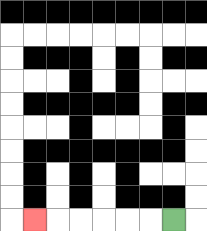{'start': '[7, 9]', 'end': '[1, 9]', 'path_directions': 'L,L,L,L,L,L', 'path_coordinates': '[[7, 9], [6, 9], [5, 9], [4, 9], [3, 9], [2, 9], [1, 9]]'}